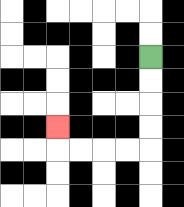{'start': '[6, 2]', 'end': '[2, 5]', 'path_directions': 'D,D,D,D,L,L,L,L,U', 'path_coordinates': '[[6, 2], [6, 3], [6, 4], [6, 5], [6, 6], [5, 6], [4, 6], [3, 6], [2, 6], [2, 5]]'}